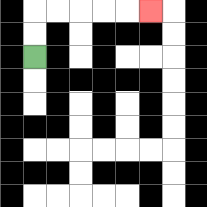{'start': '[1, 2]', 'end': '[6, 0]', 'path_directions': 'U,U,R,R,R,R,R', 'path_coordinates': '[[1, 2], [1, 1], [1, 0], [2, 0], [3, 0], [4, 0], [5, 0], [6, 0]]'}